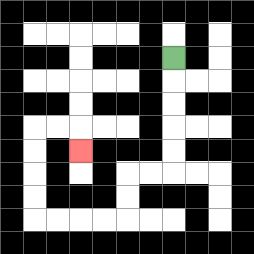{'start': '[7, 2]', 'end': '[3, 6]', 'path_directions': 'D,D,D,D,D,L,L,D,D,L,L,L,L,U,U,U,U,R,R,D', 'path_coordinates': '[[7, 2], [7, 3], [7, 4], [7, 5], [7, 6], [7, 7], [6, 7], [5, 7], [5, 8], [5, 9], [4, 9], [3, 9], [2, 9], [1, 9], [1, 8], [1, 7], [1, 6], [1, 5], [2, 5], [3, 5], [3, 6]]'}